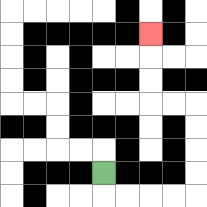{'start': '[4, 7]', 'end': '[6, 1]', 'path_directions': 'D,R,R,R,R,U,U,U,U,L,L,U,U,U', 'path_coordinates': '[[4, 7], [4, 8], [5, 8], [6, 8], [7, 8], [8, 8], [8, 7], [8, 6], [8, 5], [8, 4], [7, 4], [6, 4], [6, 3], [6, 2], [6, 1]]'}